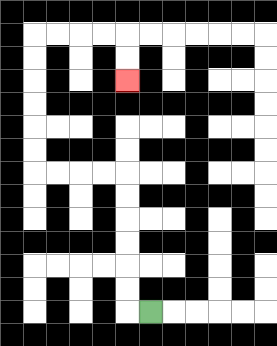{'start': '[6, 13]', 'end': '[5, 3]', 'path_directions': 'L,U,U,U,U,U,U,L,L,L,L,U,U,U,U,U,U,R,R,R,R,D,D', 'path_coordinates': '[[6, 13], [5, 13], [5, 12], [5, 11], [5, 10], [5, 9], [5, 8], [5, 7], [4, 7], [3, 7], [2, 7], [1, 7], [1, 6], [1, 5], [1, 4], [1, 3], [1, 2], [1, 1], [2, 1], [3, 1], [4, 1], [5, 1], [5, 2], [5, 3]]'}